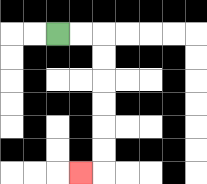{'start': '[2, 1]', 'end': '[3, 7]', 'path_directions': 'R,R,D,D,D,D,D,D,L', 'path_coordinates': '[[2, 1], [3, 1], [4, 1], [4, 2], [4, 3], [4, 4], [4, 5], [4, 6], [4, 7], [3, 7]]'}